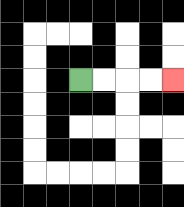{'start': '[3, 3]', 'end': '[7, 3]', 'path_directions': 'R,R,R,R', 'path_coordinates': '[[3, 3], [4, 3], [5, 3], [6, 3], [7, 3]]'}